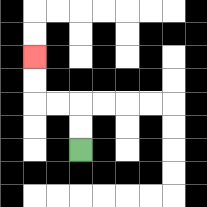{'start': '[3, 6]', 'end': '[1, 2]', 'path_directions': 'U,U,L,L,U,U', 'path_coordinates': '[[3, 6], [3, 5], [3, 4], [2, 4], [1, 4], [1, 3], [1, 2]]'}